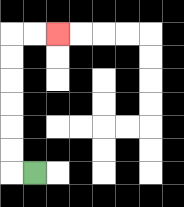{'start': '[1, 7]', 'end': '[2, 1]', 'path_directions': 'L,U,U,U,U,U,U,R,R', 'path_coordinates': '[[1, 7], [0, 7], [0, 6], [0, 5], [0, 4], [0, 3], [0, 2], [0, 1], [1, 1], [2, 1]]'}